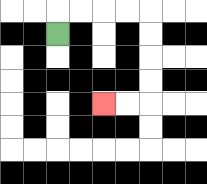{'start': '[2, 1]', 'end': '[4, 4]', 'path_directions': 'U,R,R,R,R,D,D,D,D,L,L', 'path_coordinates': '[[2, 1], [2, 0], [3, 0], [4, 0], [5, 0], [6, 0], [6, 1], [6, 2], [6, 3], [6, 4], [5, 4], [4, 4]]'}